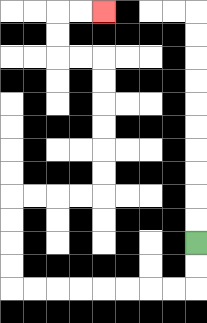{'start': '[8, 10]', 'end': '[4, 0]', 'path_directions': 'D,D,L,L,L,L,L,L,L,L,U,U,U,U,R,R,R,R,U,U,U,U,U,U,L,L,U,U,R,R', 'path_coordinates': '[[8, 10], [8, 11], [8, 12], [7, 12], [6, 12], [5, 12], [4, 12], [3, 12], [2, 12], [1, 12], [0, 12], [0, 11], [0, 10], [0, 9], [0, 8], [1, 8], [2, 8], [3, 8], [4, 8], [4, 7], [4, 6], [4, 5], [4, 4], [4, 3], [4, 2], [3, 2], [2, 2], [2, 1], [2, 0], [3, 0], [4, 0]]'}